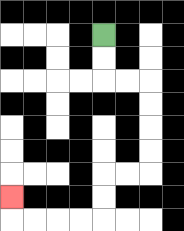{'start': '[4, 1]', 'end': '[0, 8]', 'path_directions': 'D,D,R,R,D,D,D,D,L,L,D,D,L,L,L,L,U', 'path_coordinates': '[[4, 1], [4, 2], [4, 3], [5, 3], [6, 3], [6, 4], [6, 5], [6, 6], [6, 7], [5, 7], [4, 7], [4, 8], [4, 9], [3, 9], [2, 9], [1, 9], [0, 9], [0, 8]]'}